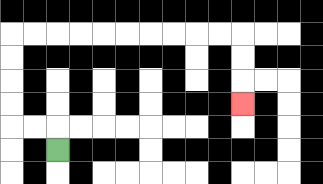{'start': '[2, 6]', 'end': '[10, 4]', 'path_directions': 'U,L,L,U,U,U,U,R,R,R,R,R,R,R,R,R,R,D,D,D', 'path_coordinates': '[[2, 6], [2, 5], [1, 5], [0, 5], [0, 4], [0, 3], [0, 2], [0, 1], [1, 1], [2, 1], [3, 1], [4, 1], [5, 1], [6, 1], [7, 1], [8, 1], [9, 1], [10, 1], [10, 2], [10, 3], [10, 4]]'}